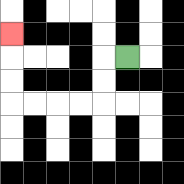{'start': '[5, 2]', 'end': '[0, 1]', 'path_directions': 'L,D,D,L,L,L,L,U,U,U', 'path_coordinates': '[[5, 2], [4, 2], [4, 3], [4, 4], [3, 4], [2, 4], [1, 4], [0, 4], [0, 3], [0, 2], [0, 1]]'}